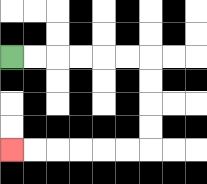{'start': '[0, 2]', 'end': '[0, 6]', 'path_directions': 'R,R,R,R,R,R,D,D,D,D,L,L,L,L,L,L', 'path_coordinates': '[[0, 2], [1, 2], [2, 2], [3, 2], [4, 2], [5, 2], [6, 2], [6, 3], [6, 4], [6, 5], [6, 6], [5, 6], [4, 6], [3, 6], [2, 6], [1, 6], [0, 6]]'}